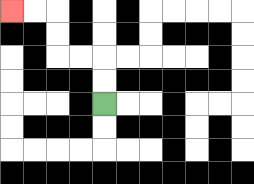{'start': '[4, 4]', 'end': '[0, 0]', 'path_directions': 'U,U,L,L,U,U,L,L', 'path_coordinates': '[[4, 4], [4, 3], [4, 2], [3, 2], [2, 2], [2, 1], [2, 0], [1, 0], [0, 0]]'}